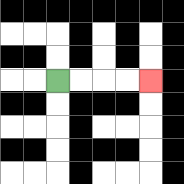{'start': '[2, 3]', 'end': '[6, 3]', 'path_directions': 'R,R,R,R', 'path_coordinates': '[[2, 3], [3, 3], [4, 3], [5, 3], [6, 3]]'}